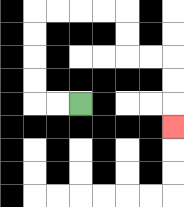{'start': '[3, 4]', 'end': '[7, 5]', 'path_directions': 'L,L,U,U,U,U,R,R,R,R,D,D,R,R,D,D,D', 'path_coordinates': '[[3, 4], [2, 4], [1, 4], [1, 3], [1, 2], [1, 1], [1, 0], [2, 0], [3, 0], [4, 0], [5, 0], [5, 1], [5, 2], [6, 2], [7, 2], [7, 3], [7, 4], [7, 5]]'}